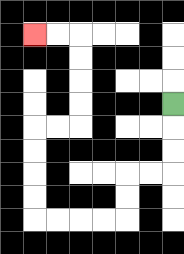{'start': '[7, 4]', 'end': '[1, 1]', 'path_directions': 'D,D,D,L,L,D,D,L,L,L,L,U,U,U,U,R,R,U,U,U,U,L,L', 'path_coordinates': '[[7, 4], [7, 5], [7, 6], [7, 7], [6, 7], [5, 7], [5, 8], [5, 9], [4, 9], [3, 9], [2, 9], [1, 9], [1, 8], [1, 7], [1, 6], [1, 5], [2, 5], [3, 5], [3, 4], [3, 3], [3, 2], [3, 1], [2, 1], [1, 1]]'}